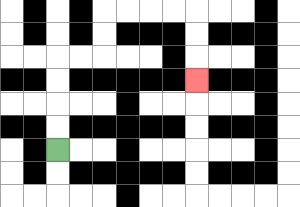{'start': '[2, 6]', 'end': '[8, 3]', 'path_directions': 'U,U,U,U,R,R,U,U,R,R,R,R,D,D,D', 'path_coordinates': '[[2, 6], [2, 5], [2, 4], [2, 3], [2, 2], [3, 2], [4, 2], [4, 1], [4, 0], [5, 0], [6, 0], [7, 0], [8, 0], [8, 1], [8, 2], [8, 3]]'}